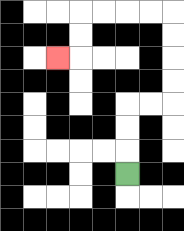{'start': '[5, 7]', 'end': '[2, 2]', 'path_directions': 'U,U,U,R,R,U,U,U,U,L,L,L,L,D,D,L', 'path_coordinates': '[[5, 7], [5, 6], [5, 5], [5, 4], [6, 4], [7, 4], [7, 3], [7, 2], [7, 1], [7, 0], [6, 0], [5, 0], [4, 0], [3, 0], [3, 1], [3, 2], [2, 2]]'}